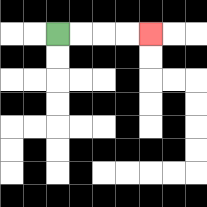{'start': '[2, 1]', 'end': '[6, 1]', 'path_directions': 'R,R,R,R', 'path_coordinates': '[[2, 1], [3, 1], [4, 1], [5, 1], [6, 1]]'}